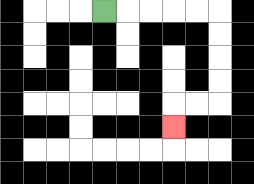{'start': '[4, 0]', 'end': '[7, 5]', 'path_directions': 'R,R,R,R,R,D,D,D,D,L,L,D', 'path_coordinates': '[[4, 0], [5, 0], [6, 0], [7, 0], [8, 0], [9, 0], [9, 1], [9, 2], [9, 3], [9, 4], [8, 4], [7, 4], [7, 5]]'}